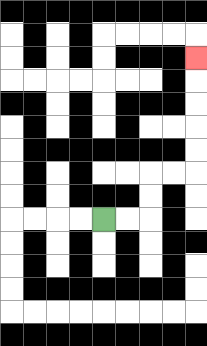{'start': '[4, 9]', 'end': '[8, 2]', 'path_directions': 'R,R,U,U,R,R,U,U,U,U,U', 'path_coordinates': '[[4, 9], [5, 9], [6, 9], [6, 8], [6, 7], [7, 7], [8, 7], [8, 6], [8, 5], [8, 4], [8, 3], [8, 2]]'}